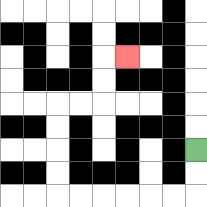{'start': '[8, 6]', 'end': '[5, 2]', 'path_directions': 'D,D,L,L,L,L,L,L,U,U,U,U,R,R,U,U,R', 'path_coordinates': '[[8, 6], [8, 7], [8, 8], [7, 8], [6, 8], [5, 8], [4, 8], [3, 8], [2, 8], [2, 7], [2, 6], [2, 5], [2, 4], [3, 4], [4, 4], [4, 3], [4, 2], [5, 2]]'}